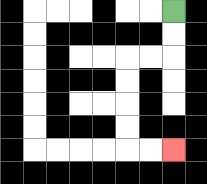{'start': '[7, 0]', 'end': '[7, 6]', 'path_directions': 'D,D,L,L,D,D,D,D,R,R', 'path_coordinates': '[[7, 0], [7, 1], [7, 2], [6, 2], [5, 2], [5, 3], [5, 4], [5, 5], [5, 6], [6, 6], [7, 6]]'}